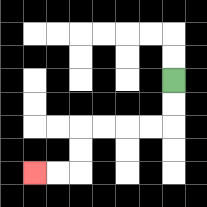{'start': '[7, 3]', 'end': '[1, 7]', 'path_directions': 'D,D,L,L,L,L,D,D,L,L', 'path_coordinates': '[[7, 3], [7, 4], [7, 5], [6, 5], [5, 5], [4, 5], [3, 5], [3, 6], [3, 7], [2, 7], [1, 7]]'}